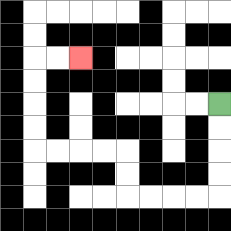{'start': '[9, 4]', 'end': '[3, 2]', 'path_directions': 'D,D,D,D,L,L,L,L,U,U,L,L,L,L,U,U,U,U,R,R', 'path_coordinates': '[[9, 4], [9, 5], [9, 6], [9, 7], [9, 8], [8, 8], [7, 8], [6, 8], [5, 8], [5, 7], [5, 6], [4, 6], [3, 6], [2, 6], [1, 6], [1, 5], [1, 4], [1, 3], [1, 2], [2, 2], [3, 2]]'}